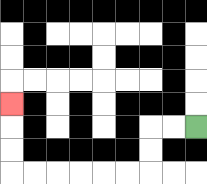{'start': '[8, 5]', 'end': '[0, 4]', 'path_directions': 'L,L,D,D,L,L,L,L,L,L,U,U,U', 'path_coordinates': '[[8, 5], [7, 5], [6, 5], [6, 6], [6, 7], [5, 7], [4, 7], [3, 7], [2, 7], [1, 7], [0, 7], [0, 6], [0, 5], [0, 4]]'}